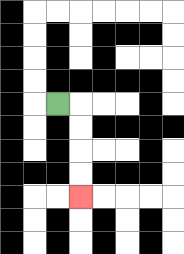{'start': '[2, 4]', 'end': '[3, 8]', 'path_directions': 'R,D,D,D,D', 'path_coordinates': '[[2, 4], [3, 4], [3, 5], [3, 6], [3, 7], [3, 8]]'}